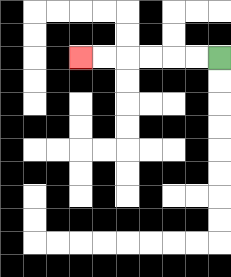{'start': '[9, 2]', 'end': '[3, 2]', 'path_directions': 'L,L,L,L,L,L', 'path_coordinates': '[[9, 2], [8, 2], [7, 2], [6, 2], [5, 2], [4, 2], [3, 2]]'}